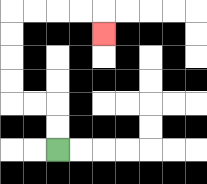{'start': '[2, 6]', 'end': '[4, 1]', 'path_directions': 'U,U,L,L,U,U,U,U,R,R,R,R,D', 'path_coordinates': '[[2, 6], [2, 5], [2, 4], [1, 4], [0, 4], [0, 3], [0, 2], [0, 1], [0, 0], [1, 0], [2, 0], [3, 0], [4, 0], [4, 1]]'}